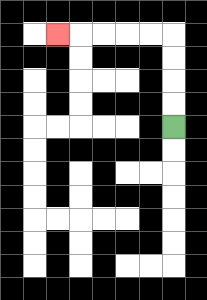{'start': '[7, 5]', 'end': '[2, 1]', 'path_directions': 'U,U,U,U,L,L,L,L,L', 'path_coordinates': '[[7, 5], [7, 4], [7, 3], [7, 2], [7, 1], [6, 1], [5, 1], [4, 1], [3, 1], [2, 1]]'}